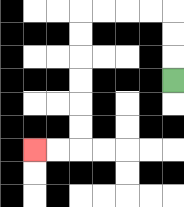{'start': '[7, 3]', 'end': '[1, 6]', 'path_directions': 'U,U,U,L,L,L,L,D,D,D,D,D,D,L,L', 'path_coordinates': '[[7, 3], [7, 2], [7, 1], [7, 0], [6, 0], [5, 0], [4, 0], [3, 0], [3, 1], [3, 2], [3, 3], [3, 4], [3, 5], [3, 6], [2, 6], [1, 6]]'}